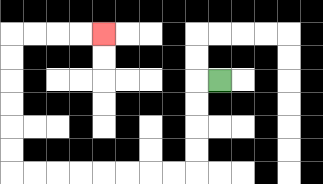{'start': '[9, 3]', 'end': '[4, 1]', 'path_directions': 'L,D,D,D,D,L,L,L,L,L,L,L,L,U,U,U,U,U,U,R,R,R,R', 'path_coordinates': '[[9, 3], [8, 3], [8, 4], [8, 5], [8, 6], [8, 7], [7, 7], [6, 7], [5, 7], [4, 7], [3, 7], [2, 7], [1, 7], [0, 7], [0, 6], [0, 5], [0, 4], [0, 3], [0, 2], [0, 1], [1, 1], [2, 1], [3, 1], [4, 1]]'}